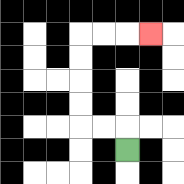{'start': '[5, 6]', 'end': '[6, 1]', 'path_directions': 'U,L,L,U,U,U,U,R,R,R', 'path_coordinates': '[[5, 6], [5, 5], [4, 5], [3, 5], [3, 4], [3, 3], [3, 2], [3, 1], [4, 1], [5, 1], [6, 1]]'}